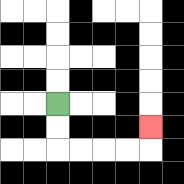{'start': '[2, 4]', 'end': '[6, 5]', 'path_directions': 'D,D,R,R,R,R,U', 'path_coordinates': '[[2, 4], [2, 5], [2, 6], [3, 6], [4, 6], [5, 6], [6, 6], [6, 5]]'}